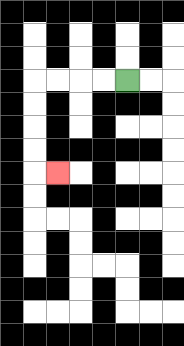{'start': '[5, 3]', 'end': '[2, 7]', 'path_directions': 'L,L,L,L,D,D,D,D,R', 'path_coordinates': '[[5, 3], [4, 3], [3, 3], [2, 3], [1, 3], [1, 4], [1, 5], [1, 6], [1, 7], [2, 7]]'}